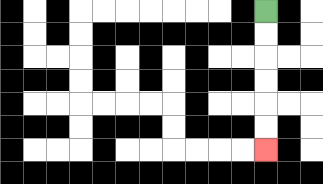{'start': '[11, 0]', 'end': '[11, 6]', 'path_directions': 'D,D,D,D,D,D', 'path_coordinates': '[[11, 0], [11, 1], [11, 2], [11, 3], [11, 4], [11, 5], [11, 6]]'}